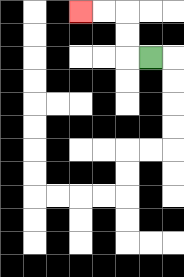{'start': '[6, 2]', 'end': '[3, 0]', 'path_directions': 'L,U,U,L,L', 'path_coordinates': '[[6, 2], [5, 2], [5, 1], [5, 0], [4, 0], [3, 0]]'}